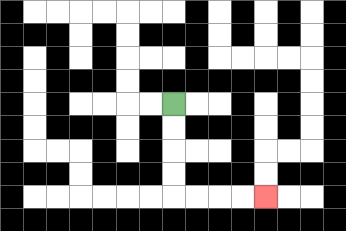{'start': '[7, 4]', 'end': '[11, 8]', 'path_directions': 'D,D,D,D,R,R,R,R', 'path_coordinates': '[[7, 4], [7, 5], [7, 6], [7, 7], [7, 8], [8, 8], [9, 8], [10, 8], [11, 8]]'}